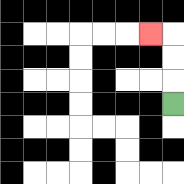{'start': '[7, 4]', 'end': '[6, 1]', 'path_directions': 'U,U,U,L', 'path_coordinates': '[[7, 4], [7, 3], [7, 2], [7, 1], [6, 1]]'}